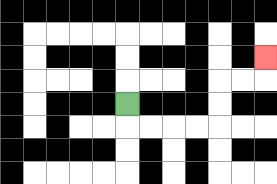{'start': '[5, 4]', 'end': '[11, 2]', 'path_directions': 'D,R,R,R,R,U,U,R,R,U', 'path_coordinates': '[[5, 4], [5, 5], [6, 5], [7, 5], [8, 5], [9, 5], [9, 4], [9, 3], [10, 3], [11, 3], [11, 2]]'}